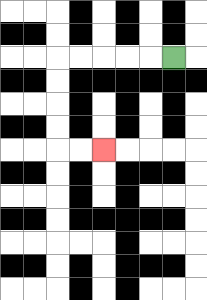{'start': '[7, 2]', 'end': '[4, 6]', 'path_directions': 'L,L,L,L,L,D,D,D,D,R,R', 'path_coordinates': '[[7, 2], [6, 2], [5, 2], [4, 2], [3, 2], [2, 2], [2, 3], [2, 4], [2, 5], [2, 6], [3, 6], [4, 6]]'}